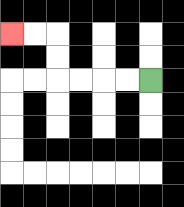{'start': '[6, 3]', 'end': '[0, 1]', 'path_directions': 'L,L,L,L,U,U,L,L', 'path_coordinates': '[[6, 3], [5, 3], [4, 3], [3, 3], [2, 3], [2, 2], [2, 1], [1, 1], [0, 1]]'}